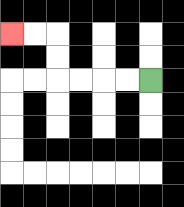{'start': '[6, 3]', 'end': '[0, 1]', 'path_directions': 'L,L,L,L,U,U,L,L', 'path_coordinates': '[[6, 3], [5, 3], [4, 3], [3, 3], [2, 3], [2, 2], [2, 1], [1, 1], [0, 1]]'}